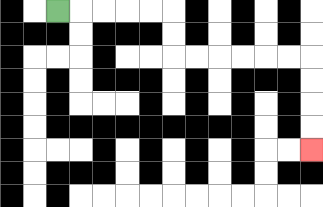{'start': '[2, 0]', 'end': '[13, 6]', 'path_directions': 'R,R,R,R,R,D,D,R,R,R,R,R,R,D,D,D,D', 'path_coordinates': '[[2, 0], [3, 0], [4, 0], [5, 0], [6, 0], [7, 0], [7, 1], [7, 2], [8, 2], [9, 2], [10, 2], [11, 2], [12, 2], [13, 2], [13, 3], [13, 4], [13, 5], [13, 6]]'}